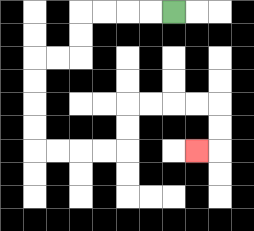{'start': '[7, 0]', 'end': '[8, 6]', 'path_directions': 'L,L,L,L,D,D,L,L,D,D,D,D,R,R,R,R,U,U,R,R,R,R,D,D,L', 'path_coordinates': '[[7, 0], [6, 0], [5, 0], [4, 0], [3, 0], [3, 1], [3, 2], [2, 2], [1, 2], [1, 3], [1, 4], [1, 5], [1, 6], [2, 6], [3, 6], [4, 6], [5, 6], [5, 5], [5, 4], [6, 4], [7, 4], [8, 4], [9, 4], [9, 5], [9, 6], [8, 6]]'}